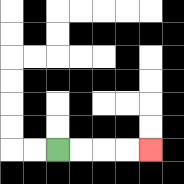{'start': '[2, 6]', 'end': '[6, 6]', 'path_directions': 'R,R,R,R', 'path_coordinates': '[[2, 6], [3, 6], [4, 6], [5, 6], [6, 6]]'}